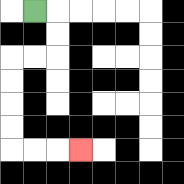{'start': '[1, 0]', 'end': '[3, 6]', 'path_directions': 'R,D,D,L,L,D,D,D,D,R,R,R', 'path_coordinates': '[[1, 0], [2, 0], [2, 1], [2, 2], [1, 2], [0, 2], [0, 3], [0, 4], [0, 5], [0, 6], [1, 6], [2, 6], [3, 6]]'}